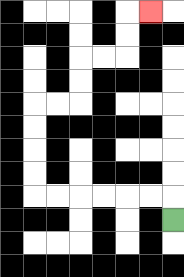{'start': '[7, 9]', 'end': '[6, 0]', 'path_directions': 'U,L,L,L,L,L,L,U,U,U,U,R,R,U,U,R,R,U,U,R', 'path_coordinates': '[[7, 9], [7, 8], [6, 8], [5, 8], [4, 8], [3, 8], [2, 8], [1, 8], [1, 7], [1, 6], [1, 5], [1, 4], [2, 4], [3, 4], [3, 3], [3, 2], [4, 2], [5, 2], [5, 1], [5, 0], [6, 0]]'}